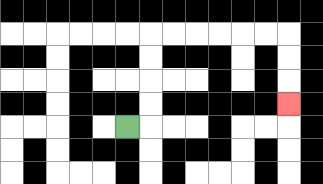{'start': '[5, 5]', 'end': '[12, 4]', 'path_directions': 'R,U,U,U,U,R,R,R,R,R,R,D,D,D', 'path_coordinates': '[[5, 5], [6, 5], [6, 4], [6, 3], [6, 2], [6, 1], [7, 1], [8, 1], [9, 1], [10, 1], [11, 1], [12, 1], [12, 2], [12, 3], [12, 4]]'}